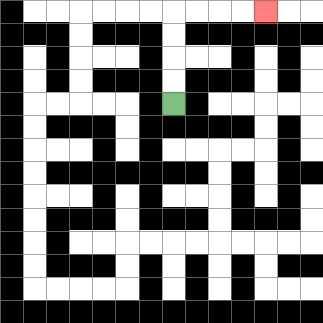{'start': '[7, 4]', 'end': '[11, 0]', 'path_directions': 'U,U,U,U,R,R,R,R', 'path_coordinates': '[[7, 4], [7, 3], [7, 2], [7, 1], [7, 0], [8, 0], [9, 0], [10, 0], [11, 0]]'}